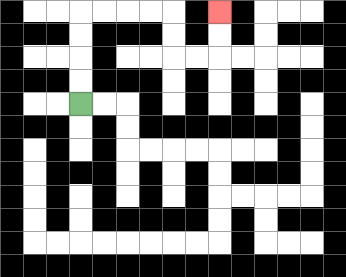{'start': '[3, 4]', 'end': '[9, 0]', 'path_directions': 'U,U,U,U,R,R,R,R,D,D,R,R,U,U', 'path_coordinates': '[[3, 4], [3, 3], [3, 2], [3, 1], [3, 0], [4, 0], [5, 0], [6, 0], [7, 0], [7, 1], [7, 2], [8, 2], [9, 2], [9, 1], [9, 0]]'}